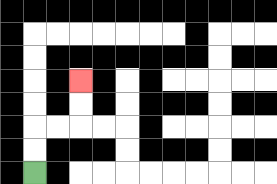{'start': '[1, 7]', 'end': '[3, 3]', 'path_directions': 'U,U,R,R,U,U', 'path_coordinates': '[[1, 7], [1, 6], [1, 5], [2, 5], [3, 5], [3, 4], [3, 3]]'}